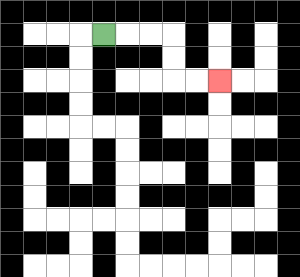{'start': '[4, 1]', 'end': '[9, 3]', 'path_directions': 'R,R,R,D,D,R,R', 'path_coordinates': '[[4, 1], [5, 1], [6, 1], [7, 1], [7, 2], [7, 3], [8, 3], [9, 3]]'}